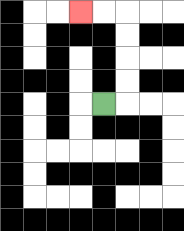{'start': '[4, 4]', 'end': '[3, 0]', 'path_directions': 'R,U,U,U,U,L,L', 'path_coordinates': '[[4, 4], [5, 4], [5, 3], [5, 2], [5, 1], [5, 0], [4, 0], [3, 0]]'}